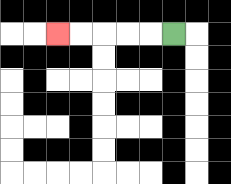{'start': '[7, 1]', 'end': '[2, 1]', 'path_directions': 'L,L,L,L,L', 'path_coordinates': '[[7, 1], [6, 1], [5, 1], [4, 1], [3, 1], [2, 1]]'}